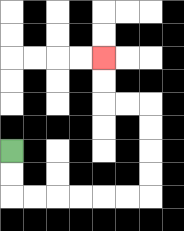{'start': '[0, 6]', 'end': '[4, 2]', 'path_directions': 'D,D,R,R,R,R,R,R,U,U,U,U,L,L,U,U', 'path_coordinates': '[[0, 6], [0, 7], [0, 8], [1, 8], [2, 8], [3, 8], [4, 8], [5, 8], [6, 8], [6, 7], [6, 6], [6, 5], [6, 4], [5, 4], [4, 4], [4, 3], [4, 2]]'}